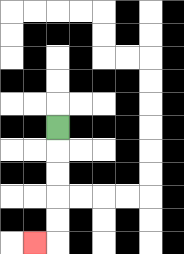{'start': '[2, 5]', 'end': '[1, 10]', 'path_directions': 'D,D,D,D,D,L', 'path_coordinates': '[[2, 5], [2, 6], [2, 7], [2, 8], [2, 9], [2, 10], [1, 10]]'}